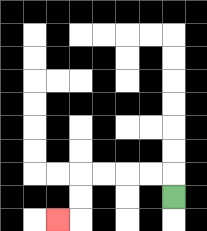{'start': '[7, 8]', 'end': '[2, 9]', 'path_directions': 'U,L,L,L,L,D,D,L', 'path_coordinates': '[[7, 8], [7, 7], [6, 7], [5, 7], [4, 7], [3, 7], [3, 8], [3, 9], [2, 9]]'}